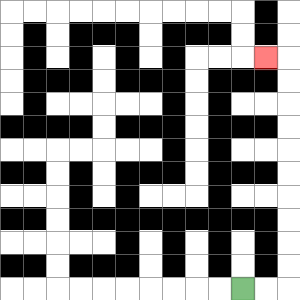{'start': '[10, 12]', 'end': '[11, 2]', 'path_directions': 'R,R,U,U,U,U,U,U,U,U,U,U,L', 'path_coordinates': '[[10, 12], [11, 12], [12, 12], [12, 11], [12, 10], [12, 9], [12, 8], [12, 7], [12, 6], [12, 5], [12, 4], [12, 3], [12, 2], [11, 2]]'}